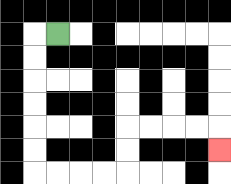{'start': '[2, 1]', 'end': '[9, 6]', 'path_directions': 'L,D,D,D,D,D,D,R,R,R,R,U,U,R,R,R,R,D', 'path_coordinates': '[[2, 1], [1, 1], [1, 2], [1, 3], [1, 4], [1, 5], [1, 6], [1, 7], [2, 7], [3, 7], [4, 7], [5, 7], [5, 6], [5, 5], [6, 5], [7, 5], [8, 5], [9, 5], [9, 6]]'}